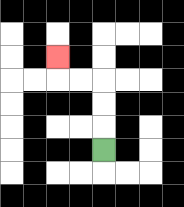{'start': '[4, 6]', 'end': '[2, 2]', 'path_directions': 'U,U,U,L,L,U', 'path_coordinates': '[[4, 6], [4, 5], [4, 4], [4, 3], [3, 3], [2, 3], [2, 2]]'}